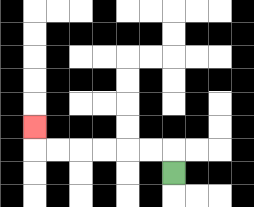{'start': '[7, 7]', 'end': '[1, 5]', 'path_directions': 'U,L,L,L,L,L,L,U', 'path_coordinates': '[[7, 7], [7, 6], [6, 6], [5, 6], [4, 6], [3, 6], [2, 6], [1, 6], [1, 5]]'}